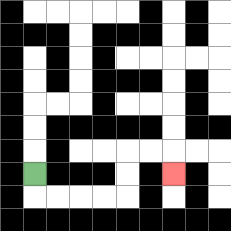{'start': '[1, 7]', 'end': '[7, 7]', 'path_directions': 'D,R,R,R,R,U,U,R,R,D', 'path_coordinates': '[[1, 7], [1, 8], [2, 8], [3, 8], [4, 8], [5, 8], [5, 7], [5, 6], [6, 6], [7, 6], [7, 7]]'}